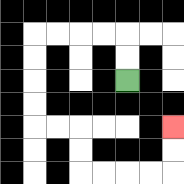{'start': '[5, 3]', 'end': '[7, 5]', 'path_directions': 'U,U,L,L,L,L,D,D,D,D,R,R,D,D,R,R,R,R,U,U', 'path_coordinates': '[[5, 3], [5, 2], [5, 1], [4, 1], [3, 1], [2, 1], [1, 1], [1, 2], [1, 3], [1, 4], [1, 5], [2, 5], [3, 5], [3, 6], [3, 7], [4, 7], [5, 7], [6, 7], [7, 7], [7, 6], [7, 5]]'}